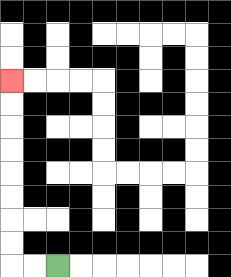{'start': '[2, 11]', 'end': '[0, 3]', 'path_directions': 'L,L,U,U,U,U,U,U,U,U', 'path_coordinates': '[[2, 11], [1, 11], [0, 11], [0, 10], [0, 9], [0, 8], [0, 7], [0, 6], [0, 5], [0, 4], [0, 3]]'}